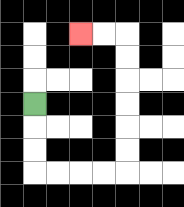{'start': '[1, 4]', 'end': '[3, 1]', 'path_directions': 'D,D,D,R,R,R,R,U,U,U,U,U,U,L,L', 'path_coordinates': '[[1, 4], [1, 5], [1, 6], [1, 7], [2, 7], [3, 7], [4, 7], [5, 7], [5, 6], [5, 5], [5, 4], [5, 3], [5, 2], [5, 1], [4, 1], [3, 1]]'}